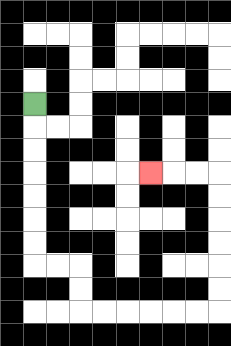{'start': '[1, 4]', 'end': '[6, 7]', 'path_directions': 'D,D,D,D,D,D,D,R,R,D,D,R,R,R,R,R,R,U,U,U,U,U,U,L,L,L', 'path_coordinates': '[[1, 4], [1, 5], [1, 6], [1, 7], [1, 8], [1, 9], [1, 10], [1, 11], [2, 11], [3, 11], [3, 12], [3, 13], [4, 13], [5, 13], [6, 13], [7, 13], [8, 13], [9, 13], [9, 12], [9, 11], [9, 10], [9, 9], [9, 8], [9, 7], [8, 7], [7, 7], [6, 7]]'}